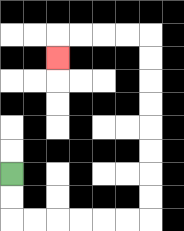{'start': '[0, 7]', 'end': '[2, 2]', 'path_directions': 'D,D,R,R,R,R,R,R,U,U,U,U,U,U,U,U,L,L,L,L,D', 'path_coordinates': '[[0, 7], [0, 8], [0, 9], [1, 9], [2, 9], [3, 9], [4, 9], [5, 9], [6, 9], [6, 8], [6, 7], [6, 6], [6, 5], [6, 4], [6, 3], [6, 2], [6, 1], [5, 1], [4, 1], [3, 1], [2, 1], [2, 2]]'}